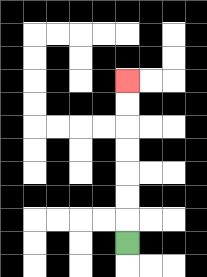{'start': '[5, 10]', 'end': '[5, 3]', 'path_directions': 'U,U,U,U,U,U,U', 'path_coordinates': '[[5, 10], [5, 9], [5, 8], [5, 7], [5, 6], [5, 5], [5, 4], [5, 3]]'}